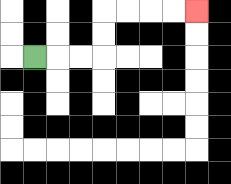{'start': '[1, 2]', 'end': '[8, 0]', 'path_directions': 'R,R,R,U,U,R,R,R,R', 'path_coordinates': '[[1, 2], [2, 2], [3, 2], [4, 2], [4, 1], [4, 0], [5, 0], [6, 0], [7, 0], [8, 0]]'}